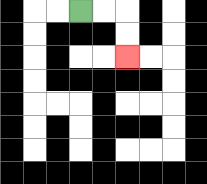{'start': '[3, 0]', 'end': '[5, 2]', 'path_directions': 'R,R,D,D', 'path_coordinates': '[[3, 0], [4, 0], [5, 0], [5, 1], [5, 2]]'}